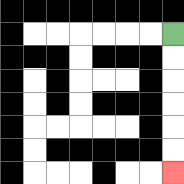{'start': '[7, 1]', 'end': '[7, 7]', 'path_directions': 'D,D,D,D,D,D', 'path_coordinates': '[[7, 1], [7, 2], [7, 3], [7, 4], [7, 5], [7, 6], [7, 7]]'}